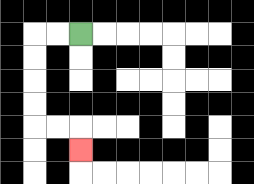{'start': '[3, 1]', 'end': '[3, 6]', 'path_directions': 'L,L,D,D,D,D,R,R,D', 'path_coordinates': '[[3, 1], [2, 1], [1, 1], [1, 2], [1, 3], [1, 4], [1, 5], [2, 5], [3, 5], [3, 6]]'}